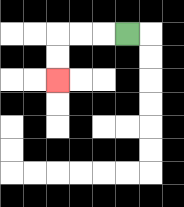{'start': '[5, 1]', 'end': '[2, 3]', 'path_directions': 'L,L,L,D,D', 'path_coordinates': '[[5, 1], [4, 1], [3, 1], [2, 1], [2, 2], [2, 3]]'}